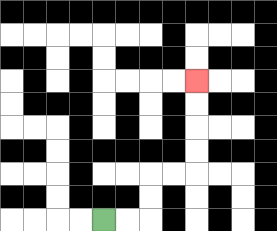{'start': '[4, 9]', 'end': '[8, 3]', 'path_directions': 'R,R,U,U,R,R,U,U,U,U', 'path_coordinates': '[[4, 9], [5, 9], [6, 9], [6, 8], [6, 7], [7, 7], [8, 7], [8, 6], [8, 5], [8, 4], [8, 3]]'}